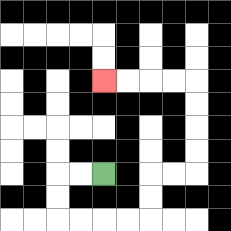{'start': '[4, 7]', 'end': '[4, 3]', 'path_directions': 'L,L,D,D,R,R,R,R,U,U,R,R,U,U,U,U,L,L,L,L', 'path_coordinates': '[[4, 7], [3, 7], [2, 7], [2, 8], [2, 9], [3, 9], [4, 9], [5, 9], [6, 9], [6, 8], [6, 7], [7, 7], [8, 7], [8, 6], [8, 5], [8, 4], [8, 3], [7, 3], [6, 3], [5, 3], [4, 3]]'}